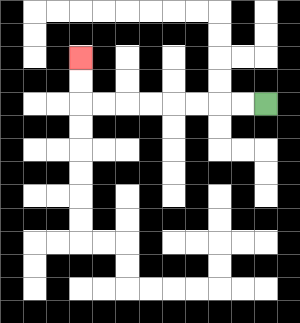{'start': '[11, 4]', 'end': '[3, 2]', 'path_directions': 'L,L,L,L,L,L,L,L,U,U', 'path_coordinates': '[[11, 4], [10, 4], [9, 4], [8, 4], [7, 4], [6, 4], [5, 4], [4, 4], [3, 4], [3, 3], [3, 2]]'}